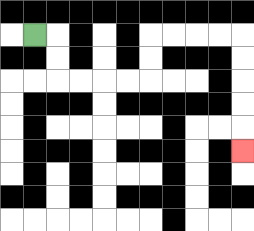{'start': '[1, 1]', 'end': '[10, 6]', 'path_directions': 'R,D,D,R,R,R,R,U,U,R,R,R,R,D,D,D,D,D', 'path_coordinates': '[[1, 1], [2, 1], [2, 2], [2, 3], [3, 3], [4, 3], [5, 3], [6, 3], [6, 2], [6, 1], [7, 1], [8, 1], [9, 1], [10, 1], [10, 2], [10, 3], [10, 4], [10, 5], [10, 6]]'}